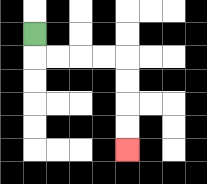{'start': '[1, 1]', 'end': '[5, 6]', 'path_directions': 'D,R,R,R,R,D,D,D,D', 'path_coordinates': '[[1, 1], [1, 2], [2, 2], [3, 2], [4, 2], [5, 2], [5, 3], [5, 4], [5, 5], [5, 6]]'}